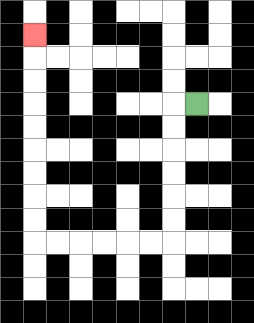{'start': '[8, 4]', 'end': '[1, 1]', 'path_directions': 'L,D,D,D,D,D,D,L,L,L,L,L,L,U,U,U,U,U,U,U,U,U', 'path_coordinates': '[[8, 4], [7, 4], [7, 5], [7, 6], [7, 7], [7, 8], [7, 9], [7, 10], [6, 10], [5, 10], [4, 10], [3, 10], [2, 10], [1, 10], [1, 9], [1, 8], [1, 7], [1, 6], [1, 5], [1, 4], [1, 3], [1, 2], [1, 1]]'}